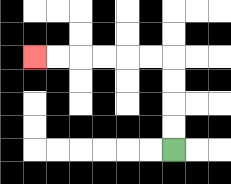{'start': '[7, 6]', 'end': '[1, 2]', 'path_directions': 'U,U,U,U,L,L,L,L,L,L', 'path_coordinates': '[[7, 6], [7, 5], [7, 4], [7, 3], [7, 2], [6, 2], [5, 2], [4, 2], [3, 2], [2, 2], [1, 2]]'}